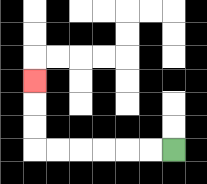{'start': '[7, 6]', 'end': '[1, 3]', 'path_directions': 'L,L,L,L,L,L,U,U,U', 'path_coordinates': '[[7, 6], [6, 6], [5, 6], [4, 6], [3, 6], [2, 6], [1, 6], [1, 5], [1, 4], [1, 3]]'}